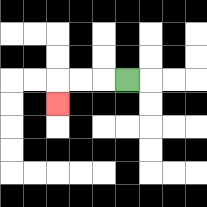{'start': '[5, 3]', 'end': '[2, 4]', 'path_directions': 'L,L,L,D', 'path_coordinates': '[[5, 3], [4, 3], [3, 3], [2, 3], [2, 4]]'}